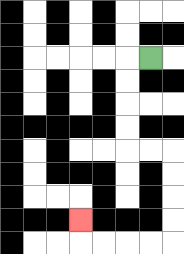{'start': '[6, 2]', 'end': '[3, 9]', 'path_directions': 'L,D,D,D,D,R,R,D,D,D,D,L,L,L,L,U', 'path_coordinates': '[[6, 2], [5, 2], [5, 3], [5, 4], [5, 5], [5, 6], [6, 6], [7, 6], [7, 7], [7, 8], [7, 9], [7, 10], [6, 10], [5, 10], [4, 10], [3, 10], [3, 9]]'}